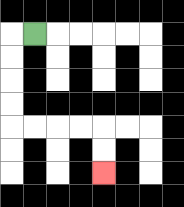{'start': '[1, 1]', 'end': '[4, 7]', 'path_directions': 'L,D,D,D,D,R,R,R,R,D,D', 'path_coordinates': '[[1, 1], [0, 1], [0, 2], [0, 3], [0, 4], [0, 5], [1, 5], [2, 5], [3, 5], [4, 5], [4, 6], [4, 7]]'}